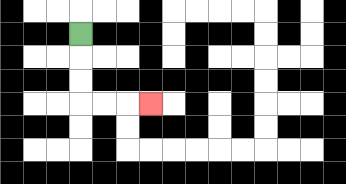{'start': '[3, 1]', 'end': '[6, 4]', 'path_directions': 'D,D,D,R,R,R', 'path_coordinates': '[[3, 1], [3, 2], [3, 3], [3, 4], [4, 4], [5, 4], [6, 4]]'}